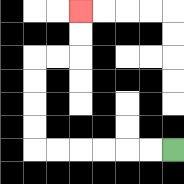{'start': '[7, 6]', 'end': '[3, 0]', 'path_directions': 'L,L,L,L,L,L,U,U,U,U,R,R,U,U', 'path_coordinates': '[[7, 6], [6, 6], [5, 6], [4, 6], [3, 6], [2, 6], [1, 6], [1, 5], [1, 4], [1, 3], [1, 2], [2, 2], [3, 2], [3, 1], [3, 0]]'}